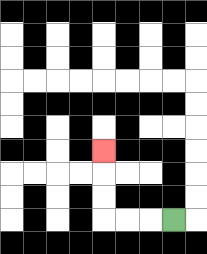{'start': '[7, 9]', 'end': '[4, 6]', 'path_directions': 'L,L,L,U,U,U', 'path_coordinates': '[[7, 9], [6, 9], [5, 9], [4, 9], [4, 8], [4, 7], [4, 6]]'}